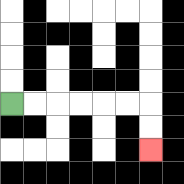{'start': '[0, 4]', 'end': '[6, 6]', 'path_directions': 'R,R,R,R,R,R,D,D', 'path_coordinates': '[[0, 4], [1, 4], [2, 4], [3, 4], [4, 4], [5, 4], [6, 4], [6, 5], [6, 6]]'}